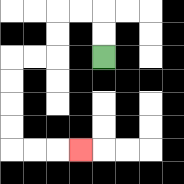{'start': '[4, 2]', 'end': '[3, 6]', 'path_directions': 'U,U,L,L,D,D,L,L,D,D,D,D,R,R,R', 'path_coordinates': '[[4, 2], [4, 1], [4, 0], [3, 0], [2, 0], [2, 1], [2, 2], [1, 2], [0, 2], [0, 3], [0, 4], [0, 5], [0, 6], [1, 6], [2, 6], [3, 6]]'}